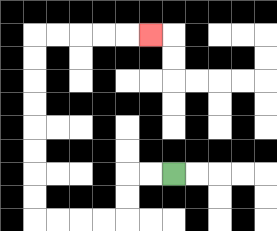{'start': '[7, 7]', 'end': '[6, 1]', 'path_directions': 'L,L,D,D,L,L,L,L,U,U,U,U,U,U,U,U,R,R,R,R,R', 'path_coordinates': '[[7, 7], [6, 7], [5, 7], [5, 8], [5, 9], [4, 9], [3, 9], [2, 9], [1, 9], [1, 8], [1, 7], [1, 6], [1, 5], [1, 4], [1, 3], [1, 2], [1, 1], [2, 1], [3, 1], [4, 1], [5, 1], [6, 1]]'}